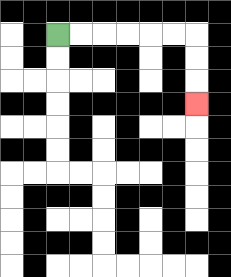{'start': '[2, 1]', 'end': '[8, 4]', 'path_directions': 'R,R,R,R,R,R,D,D,D', 'path_coordinates': '[[2, 1], [3, 1], [4, 1], [5, 1], [6, 1], [7, 1], [8, 1], [8, 2], [8, 3], [8, 4]]'}